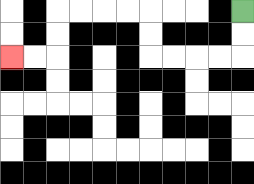{'start': '[10, 0]', 'end': '[0, 2]', 'path_directions': 'D,D,L,L,L,L,U,U,L,L,L,L,D,D,L,L', 'path_coordinates': '[[10, 0], [10, 1], [10, 2], [9, 2], [8, 2], [7, 2], [6, 2], [6, 1], [6, 0], [5, 0], [4, 0], [3, 0], [2, 0], [2, 1], [2, 2], [1, 2], [0, 2]]'}